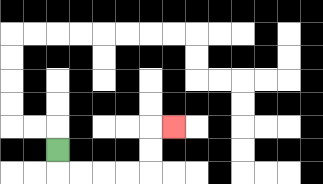{'start': '[2, 6]', 'end': '[7, 5]', 'path_directions': 'D,R,R,R,R,U,U,R', 'path_coordinates': '[[2, 6], [2, 7], [3, 7], [4, 7], [5, 7], [6, 7], [6, 6], [6, 5], [7, 5]]'}